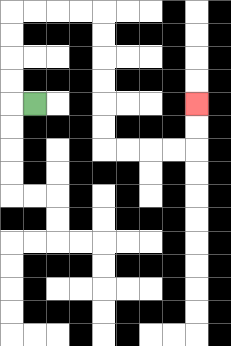{'start': '[1, 4]', 'end': '[8, 4]', 'path_directions': 'L,U,U,U,U,R,R,R,R,D,D,D,D,D,D,R,R,R,R,U,U', 'path_coordinates': '[[1, 4], [0, 4], [0, 3], [0, 2], [0, 1], [0, 0], [1, 0], [2, 0], [3, 0], [4, 0], [4, 1], [4, 2], [4, 3], [4, 4], [4, 5], [4, 6], [5, 6], [6, 6], [7, 6], [8, 6], [8, 5], [8, 4]]'}